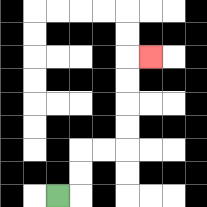{'start': '[2, 8]', 'end': '[6, 2]', 'path_directions': 'R,U,U,R,R,U,U,U,U,R', 'path_coordinates': '[[2, 8], [3, 8], [3, 7], [3, 6], [4, 6], [5, 6], [5, 5], [5, 4], [5, 3], [5, 2], [6, 2]]'}